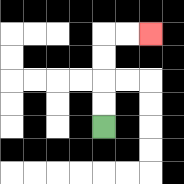{'start': '[4, 5]', 'end': '[6, 1]', 'path_directions': 'U,U,U,U,R,R', 'path_coordinates': '[[4, 5], [4, 4], [4, 3], [4, 2], [4, 1], [5, 1], [6, 1]]'}